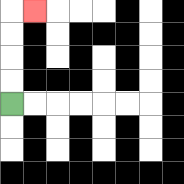{'start': '[0, 4]', 'end': '[1, 0]', 'path_directions': 'U,U,U,U,R', 'path_coordinates': '[[0, 4], [0, 3], [0, 2], [0, 1], [0, 0], [1, 0]]'}